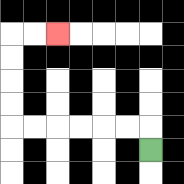{'start': '[6, 6]', 'end': '[2, 1]', 'path_directions': 'U,L,L,L,L,L,L,U,U,U,U,R,R', 'path_coordinates': '[[6, 6], [6, 5], [5, 5], [4, 5], [3, 5], [2, 5], [1, 5], [0, 5], [0, 4], [0, 3], [0, 2], [0, 1], [1, 1], [2, 1]]'}